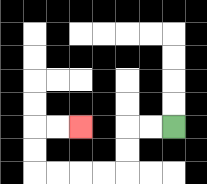{'start': '[7, 5]', 'end': '[3, 5]', 'path_directions': 'L,L,D,D,L,L,L,L,U,U,R,R', 'path_coordinates': '[[7, 5], [6, 5], [5, 5], [5, 6], [5, 7], [4, 7], [3, 7], [2, 7], [1, 7], [1, 6], [1, 5], [2, 5], [3, 5]]'}